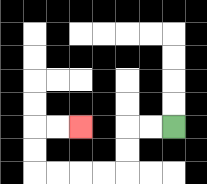{'start': '[7, 5]', 'end': '[3, 5]', 'path_directions': 'L,L,D,D,L,L,L,L,U,U,R,R', 'path_coordinates': '[[7, 5], [6, 5], [5, 5], [5, 6], [5, 7], [4, 7], [3, 7], [2, 7], [1, 7], [1, 6], [1, 5], [2, 5], [3, 5]]'}